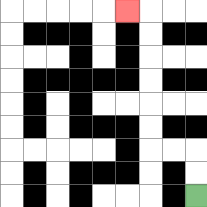{'start': '[8, 8]', 'end': '[5, 0]', 'path_directions': 'U,U,L,L,U,U,U,U,U,U,L', 'path_coordinates': '[[8, 8], [8, 7], [8, 6], [7, 6], [6, 6], [6, 5], [6, 4], [6, 3], [6, 2], [6, 1], [6, 0], [5, 0]]'}